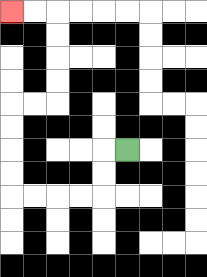{'start': '[5, 6]', 'end': '[0, 0]', 'path_directions': 'L,D,D,L,L,L,L,U,U,U,U,R,R,U,U,U,U,L,L', 'path_coordinates': '[[5, 6], [4, 6], [4, 7], [4, 8], [3, 8], [2, 8], [1, 8], [0, 8], [0, 7], [0, 6], [0, 5], [0, 4], [1, 4], [2, 4], [2, 3], [2, 2], [2, 1], [2, 0], [1, 0], [0, 0]]'}